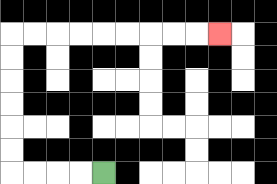{'start': '[4, 7]', 'end': '[9, 1]', 'path_directions': 'L,L,L,L,U,U,U,U,U,U,R,R,R,R,R,R,R,R,R', 'path_coordinates': '[[4, 7], [3, 7], [2, 7], [1, 7], [0, 7], [0, 6], [0, 5], [0, 4], [0, 3], [0, 2], [0, 1], [1, 1], [2, 1], [3, 1], [4, 1], [5, 1], [6, 1], [7, 1], [8, 1], [9, 1]]'}